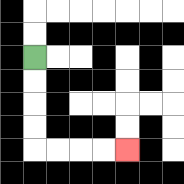{'start': '[1, 2]', 'end': '[5, 6]', 'path_directions': 'D,D,D,D,R,R,R,R', 'path_coordinates': '[[1, 2], [1, 3], [1, 4], [1, 5], [1, 6], [2, 6], [3, 6], [4, 6], [5, 6]]'}